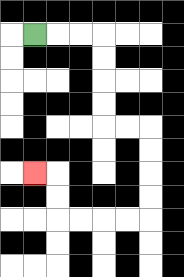{'start': '[1, 1]', 'end': '[1, 7]', 'path_directions': 'R,R,R,D,D,D,D,R,R,D,D,D,D,L,L,L,L,U,U,L', 'path_coordinates': '[[1, 1], [2, 1], [3, 1], [4, 1], [4, 2], [4, 3], [4, 4], [4, 5], [5, 5], [6, 5], [6, 6], [6, 7], [6, 8], [6, 9], [5, 9], [4, 9], [3, 9], [2, 9], [2, 8], [2, 7], [1, 7]]'}